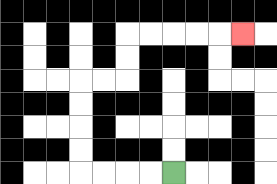{'start': '[7, 7]', 'end': '[10, 1]', 'path_directions': 'L,L,L,L,U,U,U,U,R,R,U,U,R,R,R,R,R', 'path_coordinates': '[[7, 7], [6, 7], [5, 7], [4, 7], [3, 7], [3, 6], [3, 5], [3, 4], [3, 3], [4, 3], [5, 3], [5, 2], [5, 1], [6, 1], [7, 1], [8, 1], [9, 1], [10, 1]]'}